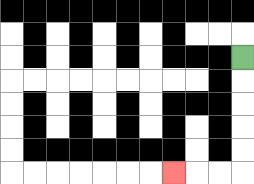{'start': '[10, 2]', 'end': '[7, 7]', 'path_directions': 'D,D,D,D,D,L,L,L', 'path_coordinates': '[[10, 2], [10, 3], [10, 4], [10, 5], [10, 6], [10, 7], [9, 7], [8, 7], [7, 7]]'}